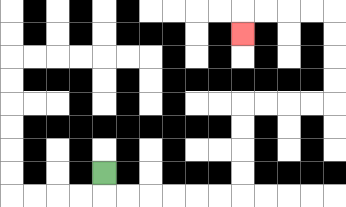{'start': '[4, 7]', 'end': '[10, 1]', 'path_directions': 'D,R,R,R,R,R,R,U,U,U,U,R,R,R,R,U,U,U,U,L,L,L,L,D', 'path_coordinates': '[[4, 7], [4, 8], [5, 8], [6, 8], [7, 8], [8, 8], [9, 8], [10, 8], [10, 7], [10, 6], [10, 5], [10, 4], [11, 4], [12, 4], [13, 4], [14, 4], [14, 3], [14, 2], [14, 1], [14, 0], [13, 0], [12, 0], [11, 0], [10, 0], [10, 1]]'}